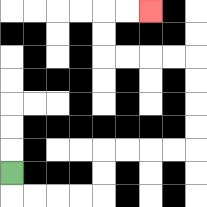{'start': '[0, 7]', 'end': '[6, 0]', 'path_directions': 'D,R,R,R,R,U,U,R,R,R,R,U,U,U,U,L,L,L,L,U,U,R,R', 'path_coordinates': '[[0, 7], [0, 8], [1, 8], [2, 8], [3, 8], [4, 8], [4, 7], [4, 6], [5, 6], [6, 6], [7, 6], [8, 6], [8, 5], [8, 4], [8, 3], [8, 2], [7, 2], [6, 2], [5, 2], [4, 2], [4, 1], [4, 0], [5, 0], [6, 0]]'}